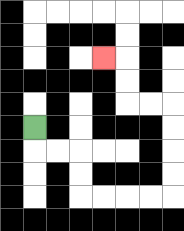{'start': '[1, 5]', 'end': '[4, 2]', 'path_directions': 'D,R,R,D,D,R,R,R,R,U,U,U,U,L,L,U,U,L', 'path_coordinates': '[[1, 5], [1, 6], [2, 6], [3, 6], [3, 7], [3, 8], [4, 8], [5, 8], [6, 8], [7, 8], [7, 7], [7, 6], [7, 5], [7, 4], [6, 4], [5, 4], [5, 3], [5, 2], [4, 2]]'}